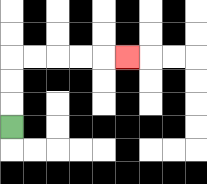{'start': '[0, 5]', 'end': '[5, 2]', 'path_directions': 'U,U,U,R,R,R,R,R', 'path_coordinates': '[[0, 5], [0, 4], [0, 3], [0, 2], [1, 2], [2, 2], [3, 2], [4, 2], [5, 2]]'}